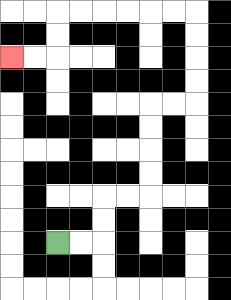{'start': '[2, 10]', 'end': '[0, 2]', 'path_directions': 'R,R,U,U,R,R,U,U,U,U,R,R,U,U,U,U,L,L,L,L,L,L,D,D,L,L', 'path_coordinates': '[[2, 10], [3, 10], [4, 10], [4, 9], [4, 8], [5, 8], [6, 8], [6, 7], [6, 6], [6, 5], [6, 4], [7, 4], [8, 4], [8, 3], [8, 2], [8, 1], [8, 0], [7, 0], [6, 0], [5, 0], [4, 0], [3, 0], [2, 0], [2, 1], [2, 2], [1, 2], [0, 2]]'}